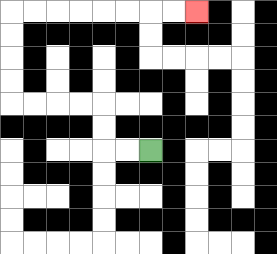{'start': '[6, 6]', 'end': '[8, 0]', 'path_directions': 'L,L,U,U,L,L,L,L,U,U,U,U,R,R,R,R,R,R,R,R', 'path_coordinates': '[[6, 6], [5, 6], [4, 6], [4, 5], [4, 4], [3, 4], [2, 4], [1, 4], [0, 4], [0, 3], [0, 2], [0, 1], [0, 0], [1, 0], [2, 0], [3, 0], [4, 0], [5, 0], [6, 0], [7, 0], [8, 0]]'}